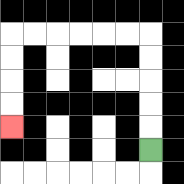{'start': '[6, 6]', 'end': '[0, 5]', 'path_directions': 'U,U,U,U,U,L,L,L,L,L,L,D,D,D,D', 'path_coordinates': '[[6, 6], [6, 5], [6, 4], [6, 3], [6, 2], [6, 1], [5, 1], [4, 1], [3, 1], [2, 1], [1, 1], [0, 1], [0, 2], [0, 3], [0, 4], [0, 5]]'}